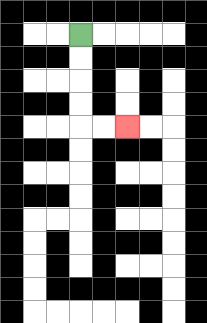{'start': '[3, 1]', 'end': '[5, 5]', 'path_directions': 'D,D,D,D,R,R', 'path_coordinates': '[[3, 1], [3, 2], [3, 3], [3, 4], [3, 5], [4, 5], [5, 5]]'}